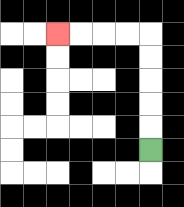{'start': '[6, 6]', 'end': '[2, 1]', 'path_directions': 'U,U,U,U,U,L,L,L,L', 'path_coordinates': '[[6, 6], [6, 5], [6, 4], [6, 3], [6, 2], [6, 1], [5, 1], [4, 1], [3, 1], [2, 1]]'}